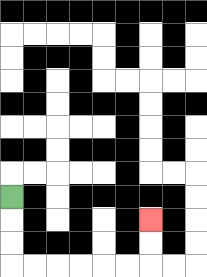{'start': '[0, 8]', 'end': '[6, 9]', 'path_directions': 'D,D,D,R,R,R,R,R,R,U,U', 'path_coordinates': '[[0, 8], [0, 9], [0, 10], [0, 11], [1, 11], [2, 11], [3, 11], [4, 11], [5, 11], [6, 11], [6, 10], [6, 9]]'}